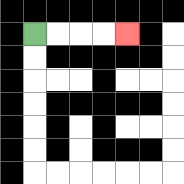{'start': '[1, 1]', 'end': '[5, 1]', 'path_directions': 'R,R,R,R', 'path_coordinates': '[[1, 1], [2, 1], [3, 1], [4, 1], [5, 1]]'}